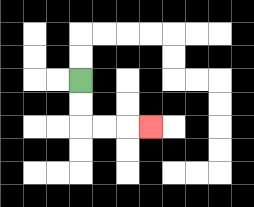{'start': '[3, 3]', 'end': '[6, 5]', 'path_directions': 'D,D,R,R,R', 'path_coordinates': '[[3, 3], [3, 4], [3, 5], [4, 5], [5, 5], [6, 5]]'}